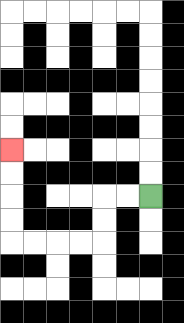{'start': '[6, 8]', 'end': '[0, 6]', 'path_directions': 'L,L,D,D,L,L,L,L,U,U,U,U', 'path_coordinates': '[[6, 8], [5, 8], [4, 8], [4, 9], [4, 10], [3, 10], [2, 10], [1, 10], [0, 10], [0, 9], [0, 8], [0, 7], [0, 6]]'}